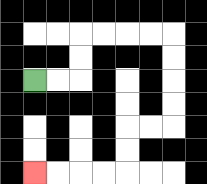{'start': '[1, 3]', 'end': '[1, 7]', 'path_directions': 'R,R,U,U,R,R,R,R,D,D,D,D,L,L,D,D,L,L,L,L', 'path_coordinates': '[[1, 3], [2, 3], [3, 3], [3, 2], [3, 1], [4, 1], [5, 1], [6, 1], [7, 1], [7, 2], [7, 3], [7, 4], [7, 5], [6, 5], [5, 5], [5, 6], [5, 7], [4, 7], [3, 7], [2, 7], [1, 7]]'}